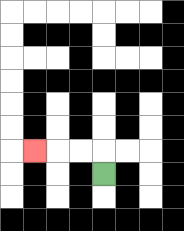{'start': '[4, 7]', 'end': '[1, 6]', 'path_directions': 'U,L,L,L', 'path_coordinates': '[[4, 7], [4, 6], [3, 6], [2, 6], [1, 6]]'}